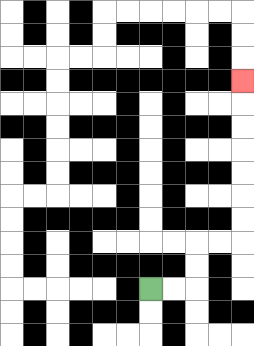{'start': '[6, 12]', 'end': '[10, 3]', 'path_directions': 'R,R,U,U,R,R,U,U,U,U,U,U,U', 'path_coordinates': '[[6, 12], [7, 12], [8, 12], [8, 11], [8, 10], [9, 10], [10, 10], [10, 9], [10, 8], [10, 7], [10, 6], [10, 5], [10, 4], [10, 3]]'}